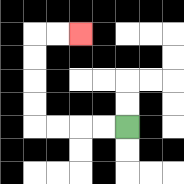{'start': '[5, 5]', 'end': '[3, 1]', 'path_directions': 'L,L,L,L,U,U,U,U,R,R', 'path_coordinates': '[[5, 5], [4, 5], [3, 5], [2, 5], [1, 5], [1, 4], [1, 3], [1, 2], [1, 1], [2, 1], [3, 1]]'}